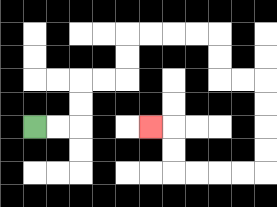{'start': '[1, 5]', 'end': '[6, 5]', 'path_directions': 'R,R,U,U,R,R,U,U,R,R,R,R,D,D,R,R,D,D,D,D,L,L,L,L,U,U,L', 'path_coordinates': '[[1, 5], [2, 5], [3, 5], [3, 4], [3, 3], [4, 3], [5, 3], [5, 2], [5, 1], [6, 1], [7, 1], [8, 1], [9, 1], [9, 2], [9, 3], [10, 3], [11, 3], [11, 4], [11, 5], [11, 6], [11, 7], [10, 7], [9, 7], [8, 7], [7, 7], [7, 6], [7, 5], [6, 5]]'}